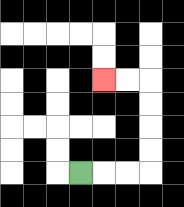{'start': '[3, 7]', 'end': '[4, 3]', 'path_directions': 'R,R,R,U,U,U,U,L,L', 'path_coordinates': '[[3, 7], [4, 7], [5, 7], [6, 7], [6, 6], [6, 5], [6, 4], [6, 3], [5, 3], [4, 3]]'}